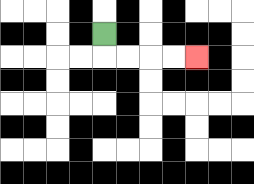{'start': '[4, 1]', 'end': '[8, 2]', 'path_directions': 'D,R,R,R,R', 'path_coordinates': '[[4, 1], [4, 2], [5, 2], [6, 2], [7, 2], [8, 2]]'}